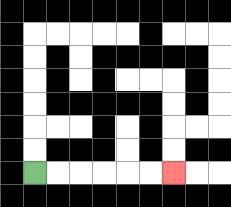{'start': '[1, 7]', 'end': '[7, 7]', 'path_directions': 'R,R,R,R,R,R', 'path_coordinates': '[[1, 7], [2, 7], [3, 7], [4, 7], [5, 7], [6, 7], [7, 7]]'}